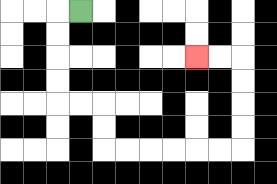{'start': '[3, 0]', 'end': '[8, 2]', 'path_directions': 'L,D,D,D,D,R,R,D,D,R,R,R,R,R,R,U,U,U,U,L,L', 'path_coordinates': '[[3, 0], [2, 0], [2, 1], [2, 2], [2, 3], [2, 4], [3, 4], [4, 4], [4, 5], [4, 6], [5, 6], [6, 6], [7, 6], [8, 6], [9, 6], [10, 6], [10, 5], [10, 4], [10, 3], [10, 2], [9, 2], [8, 2]]'}